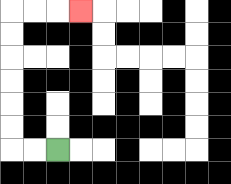{'start': '[2, 6]', 'end': '[3, 0]', 'path_directions': 'L,L,U,U,U,U,U,U,R,R,R', 'path_coordinates': '[[2, 6], [1, 6], [0, 6], [0, 5], [0, 4], [0, 3], [0, 2], [0, 1], [0, 0], [1, 0], [2, 0], [3, 0]]'}